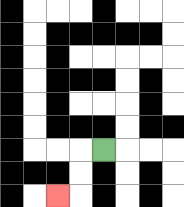{'start': '[4, 6]', 'end': '[2, 8]', 'path_directions': 'L,D,D,L', 'path_coordinates': '[[4, 6], [3, 6], [3, 7], [3, 8], [2, 8]]'}